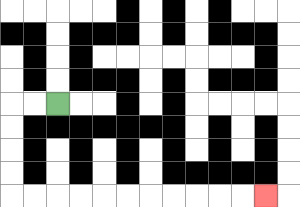{'start': '[2, 4]', 'end': '[11, 8]', 'path_directions': 'L,L,D,D,D,D,R,R,R,R,R,R,R,R,R,R,R', 'path_coordinates': '[[2, 4], [1, 4], [0, 4], [0, 5], [0, 6], [0, 7], [0, 8], [1, 8], [2, 8], [3, 8], [4, 8], [5, 8], [6, 8], [7, 8], [8, 8], [9, 8], [10, 8], [11, 8]]'}